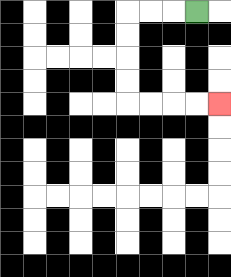{'start': '[8, 0]', 'end': '[9, 4]', 'path_directions': 'L,L,L,D,D,D,D,R,R,R,R', 'path_coordinates': '[[8, 0], [7, 0], [6, 0], [5, 0], [5, 1], [5, 2], [5, 3], [5, 4], [6, 4], [7, 4], [8, 4], [9, 4]]'}